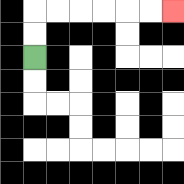{'start': '[1, 2]', 'end': '[7, 0]', 'path_directions': 'U,U,R,R,R,R,R,R', 'path_coordinates': '[[1, 2], [1, 1], [1, 0], [2, 0], [3, 0], [4, 0], [5, 0], [6, 0], [7, 0]]'}